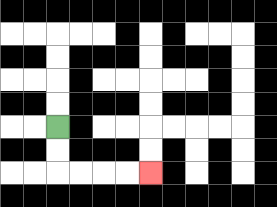{'start': '[2, 5]', 'end': '[6, 7]', 'path_directions': 'D,D,R,R,R,R', 'path_coordinates': '[[2, 5], [2, 6], [2, 7], [3, 7], [4, 7], [5, 7], [6, 7]]'}